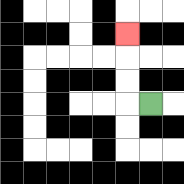{'start': '[6, 4]', 'end': '[5, 1]', 'path_directions': 'L,U,U,U', 'path_coordinates': '[[6, 4], [5, 4], [5, 3], [5, 2], [5, 1]]'}